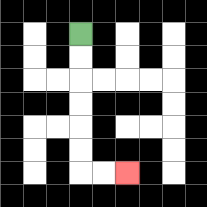{'start': '[3, 1]', 'end': '[5, 7]', 'path_directions': 'D,D,D,D,D,D,R,R', 'path_coordinates': '[[3, 1], [3, 2], [3, 3], [3, 4], [3, 5], [3, 6], [3, 7], [4, 7], [5, 7]]'}